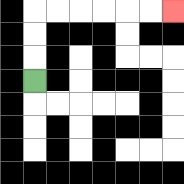{'start': '[1, 3]', 'end': '[7, 0]', 'path_directions': 'U,U,U,R,R,R,R,R,R', 'path_coordinates': '[[1, 3], [1, 2], [1, 1], [1, 0], [2, 0], [3, 0], [4, 0], [5, 0], [6, 0], [7, 0]]'}